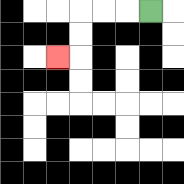{'start': '[6, 0]', 'end': '[2, 2]', 'path_directions': 'L,L,L,D,D,L', 'path_coordinates': '[[6, 0], [5, 0], [4, 0], [3, 0], [3, 1], [3, 2], [2, 2]]'}